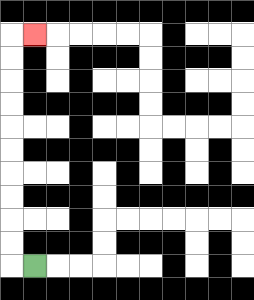{'start': '[1, 11]', 'end': '[1, 1]', 'path_directions': 'L,U,U,U,U,U,U,U,U,U,U,R', 'path_coordinates': '[[1, 11], [0, 11], [0, 10], [0, 9], [0, 8], [0, 7], [0, 6], [0, 5], [0, 4], [0, 3], [0, 2], [0, 1], [1, 1]]'}